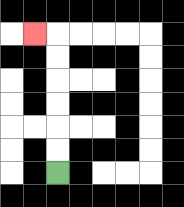{'start': '[2, 7]', 'end': '[1, 1]', 'path_directions': 'U,U,U,U,U,U,L', 'path_coordinates': '[[2, 7], [2, 6], [2, 5], [2, 4], [2, 3], [2, 2], [2, 1], [1, 1]]'}